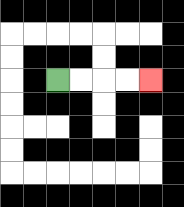{'start': '[2, 3]', 'end': '[6, 3]', 'path_directions': 'R,R,R,R', 'path_coordinates': '[[2, 3], [3, 3], [4, 3], [5, 3], [6, 3]]'}